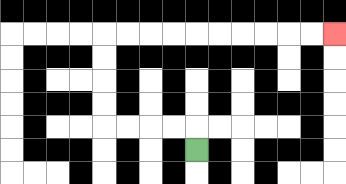{'start': '[8, 6]', 'end': '[14, 1]', 'path_directions': 'U,L,L,L,L,U,U,U,U,R,R,R,R,R,R,R,R,R,R', 'path_coordinates': '[[8, 6], [8, 5], [7, 5], [6, 5], [5, 5], [4, 5], [4, 4], [4, 3], [4, 2], [4, 1], [5, 1], [6, 1], [7, 1], [8, 1], [9, 1], [10, 1], [11, 1], [12, 1], [13, 1], [14, 1]]'}